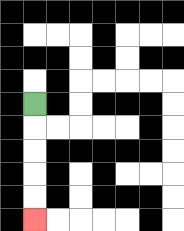{'start': '[1, 4]', 'end': '[1, 9]', 'path_directions': 'D,D,D,D,D', 'path_coordinates': '[[1, 4], [1, 5], [1, 6], [1, 7], [1, 8], [1, 9]]'}